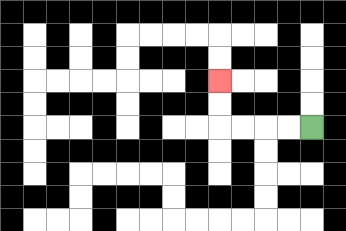{'start': '[13, 5]', 'end': '[9, 3]', 'path_directions': 'L,L,L,L,U,U', 'path_coordinates': '[[13, 5], [12, 5], [11, 5], [10, 5], [9, 5], [9, 4], [9, 3]]'}